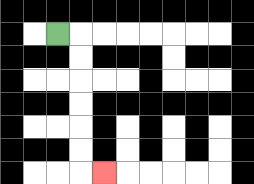{'start': '[2, 1]', 'end': '[4, 7]', 'path_directions': 'R,D,D,D,D,D,D,R', 'path_coordinates': '[[2, 1], [3, 1], [3, 2], [3, 3], [3, 4], [3, 5], [3, 6], [3, 7], [4, 7]]'}